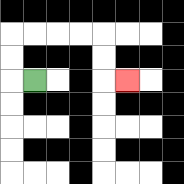{'start': '[1, 3]', 'end': '[5, 3]', 'path_directions': 'L,U,U,R,R,R,R,D,D,R', 'path_coordinates': '[[1, 3], [0, 3], [0, 2], [0, 1], [1, 1], [2, 1], [3, 1], [4, 1], [4, 2], [4, 3], [5, 3]]'}